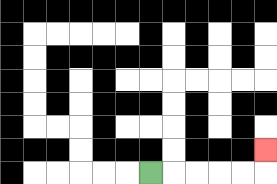{'start': '[6, 7]', 'end': '[11, 6]', 'path_directions': 'R,R,R,R,R,U', 'path_coordinates': '[[6, 7], [7, 7], [8, 7], [9, 7], [10, 7], [11, 7], [11, 6]]'}